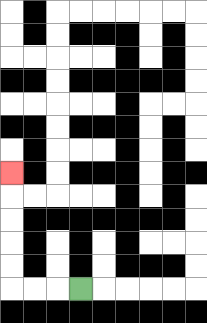{'start': '[3, 12]', 'end': '[0, 7]', 'path_directions': 'L,L,L,U,U,U,U,U', 'path_coordinates': '[[3, 12], [2, 12], [1, 12], [0, 12], [0, 11], [0, 10], [0, 9], [0, 8], [0, 7]]'}